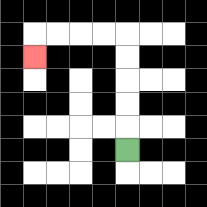{'start': '[5, 6]', 'end': '[1, 2]', 'path_directions': 'U,U,U,U,U,L,L,L,L,D', 'path_coordinates': '[[5, 6], [5, 5], [5, 4], [5, 3], [5, 2], [5, 1], [4, 1], [3, 1], [2, 1], [1, 1], [1, 2]]'}